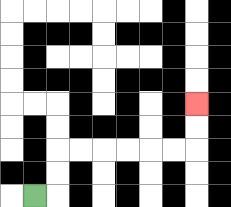{'start': '[1, 8]', 'end': '[8, 4]', 'path_directions': 'R,U,U,R,R,R,R,R,R,U,U', 'path_coordinates': '[[1, 8], [2, 8], [2, 7], [2, 6], [3, 6], [4, 6], [5, 6], [6, 6], [7, 6], [8, 6], [8, 5], [8, 4]]'}